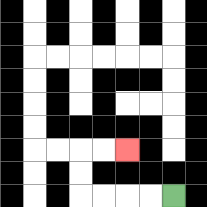{'start': '[7, 8]', 'end': '[5, 6]', 'path_directions': 'L,L,L,L,U,U,R,R', 'path_coordinates': '[[7, 8], [6, 8], [5, 8], [4, 8], [3, 8], [3, 7], [3, 6], [4, 6], [5, 6]]'}